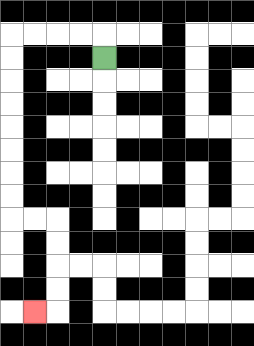{'start': '[4, 2]', 'end': '[1, 13]', 'path_directions': 'U,L,L,L,L,D,D,D,D,D,D,D,D,R,R,D,D,D,D,L', 'path_coordinates': '[[4, 2], [4, 1], [3, 1], [2, 1], [1, 1], [0, 1], [0, 2], [0, 3], [0, 4], [0, 5], [0, 6], [0, 7], [0, 8], [0, 9], [1, 9], [2, 9], [2, 10], [2, 11], [2, 12], [2, 13], [1, 13]]'}